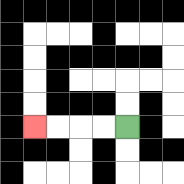{'start': '[5, 5]', 'end': '[1, 5]', 'path_directions': 'L,L,L,L', 'path_coordinates': '[[5, 5], [4, 5], [3, 5], [2, 5], [1, 5]]'}